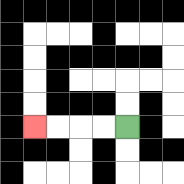{'start': '[5, 5]', 'end': '[1, 5]', 'path_directions': 'L,L,L,L', 'path_coordinates': '[[5, 5], [4, 5], [3, 5], [2, 5], [1, 5]]'}